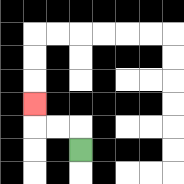{'start': '[3, 6]', 'end': '[1, 4]', 'path_directions': 'U,L,L,U', 'path_coordinates': '[[3, 6], [3, 5], [2, 5], [1, 5], [1, 4]]'}